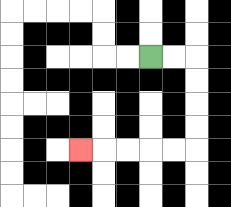{'start': '[6, 2]', 'end': '[3, 6]', 'path_directions': 'R,R,D,D,D,D,L,L,L,L,L', 'path_coordinates': '[[6, 2], [7, 2], [8, 2], [8, 3], [8, 4], [8, 5], [8, 6], [7, 6], [6, 6], [5, 6], [4, 6], [3, 6]]'}